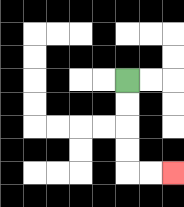{'start': '[5, 3]', 'end': '[7, 7]', 'path_directions': 'D,D,D,D,R,R', 'path_coordinates': '[[5, 3], [5, 4], [5, 5], [5, 6], [5, 7], [6, 7], [7, 7]]'}